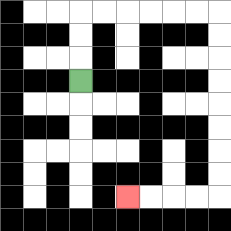{'start': '[3, 3]', 'end': '[5, 8]', 'path_directions': 'U,U,U,R,R,R,R,R,R,D,D,D,D,D,D,D,D,L,L,L,L', 'path_coordinates': '[[3, 3], [3, 2], [3, 1], [3, 0], [4, 0], [5, 0], [6, 0], [7, 0], [8, 0], [9, 0], [9, 1], [9, 2], [9, 3], [9, 4], [9, 5], [9, 6], [9, 7], [9, 8], [8, 8], [7, 8], [6, 8], [5, 8]]'}